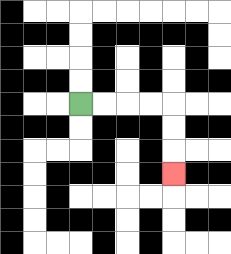{'start': '[3, 4]', 'end': '[7, 7]', 'path_directions': 'R,R,R,R,D,D,D', 'path_coordinates': '[[3, 4], [4, 4], [5, 4], [6, 4], [7, 4], [7, 5], [7, 6], [7, 7]]'}